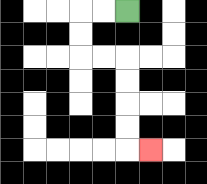{'start': '[5, 0]', 'end': '[6, 6]', 'path_directions': 'L,L,D,D,R,R,D,D,D,D,R', 'path_coordinates': '[[5, 0], [4, 0], [3, 0], [3, 1], [3, 2], [4, 2], [5, 2], [5, 3], [5, 4], [5, 5], [5, 6], [6, 6]]'}